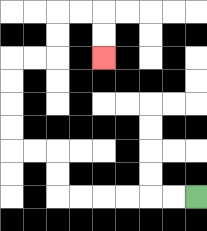{'start': '[8, 8]', 'end': '[4, 2]', 'path_directions': 'L,L,L,L,L,L,U,U,L,L,U,U,U,U,R,R,U,U,R,R,D,D', 'path_coordinates': '[[8, 8], [7, 8], [6, 8], [5, 8], [4, 8], [3, 8], [2, 8], [2, 7], [2, 6], [1, 6], [0, 6], [0, 5], [0, 4], [0, 3], [0, 2], [1, 2], [2, 2], [2, 1], [2, 0], [3, 0], [4, 0], [4, 1], [4, 2]]'}